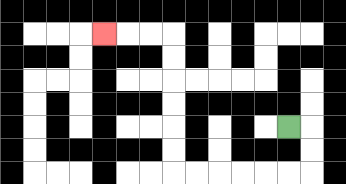{'start': '[12, 5]', 'end': '[4, 1]', 'path_directions': 'R,D,D,L,L,L,L,L,L,U,U,U,U,U,U,L,L,L', 'path_coordinates': '[[12, 5], [13, 5], [13, 6], [13, 7], [12, 7], [11, 7], [10, 7], [9, 7], [8, 7], [7, 7], [7, 6], [7, 5], [7, 4], [7, 3], [7, 2], [7, 1], [6, 1], [5, 1], [4, 1]]'}